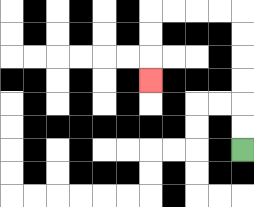{'start': '[10, 6]', 'end': '[6, 3]', 'path_directions': 'U,U,U,U,U,U,L,L,L,L,D,D,D', 'path_coordinates': '[[10, 6], [10, 5], [10, 4], [10, 3], [10, 2], [10, 1], [10, 0], [9, 0], [8, 0], [7, 0], [6, 0], [6, 1], [6, 2], [6, 3]]'}